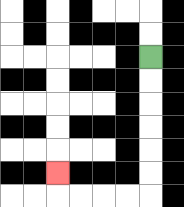{'start': '[6, 2]', 'end': '[2, 7]', 'path_directions': 'D,D,D,D,D,D,L,L,L,L,U', 'path_coordinates': '[[6, 2], [6, 3], [6, 4], [6, 5], [6, 6], [6, 7], [6, 8], [5, 8], [4, 8], [3, 8], [2, 8], [2, 7]]'}